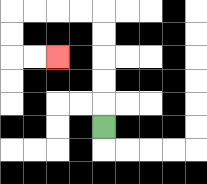{'start': '[4, 5]', 'end': '[2, 2]', 'path_directions': 'U,U,U,U,U,L,L,L,L,D,D,R,R', 'path_coordinates': '[[4, 5], [4, 4], [4, 3], [4, 2], [4, 1], [4, 0], [3, 0], [2, 0], [1, 0], [0, 0], [0, 1], [0, 2], [1, 2], [2, 2]]'}